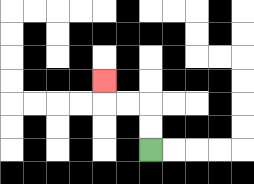{'start': '[6, 6]', 'end': '[4, 3]', 'path_directions': 'U,U,L,L,U', 'path_coordinates': '[[6, 6], [6, 5], [6, 4], [5, 4], [4, 4], [4, 3]]'}